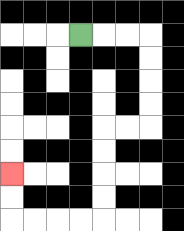{'start': '[3, 1]', 'end': '[0, 7]', 'path_directions': 'R,R,R,D,D,D,D,L,L,D,D,D,D,L,L,L,L,U,U', 'path_coordinates': '[[3, 1], [4, 1], [5, 1], [6, 1], [6, 2], [6, 3], [6, 4], [6, 5], [5, 5], [4, 5], [4, 6], [4, 7], [4, 8], [4, 9], [3, 9], [2, 9], [1, 9], [0, 9], [0, 8], [0, 7]]'}